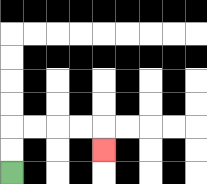{'start': '[0, 7]', 'end': '[4, 6]', 'path_directions': 'U,U,R,R,R,R,D', 'path_coordinates': '[[0, 7], [0, 6], [0, 5], [1, 5], [2, 5], [3, 5], [4, 5], [4, 6]]'}